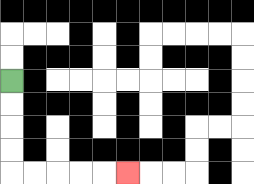{'start': '[0, 3]', 'end': '[5, 7]', 'path_directions': 'D,D,D,D,R,R,R,R,R', 'path_coordinates': '[[0, 3], [0, 4], [0, 5], [0, 6], [0, 7], [1, 7], [2, 7], [3, 7], [4, 7], [5, 7]]'}